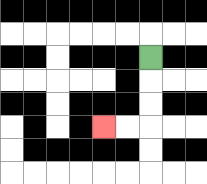{'start': '[6, 2]', 'end': '[4, 5]', 'path_directions': 'D,D,D,L,L', 'path_coordinates': '[[6, 2], [6, 3], [6, 4], [6, 5], [5, 5], [4, 5]]'}